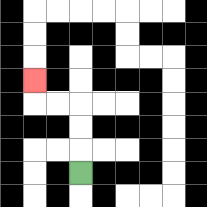{'start': '[3, 7]', 'end': '[1, 3]', 'path_directions': 'U,U,U,L,L,U', 'path_coordinates': '[[3, 7], [3, 6], [3, 5], [3, 4], [2, 4], [1, 4], [1, 3]]'}